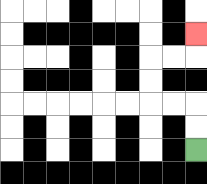{'start': '[8, 6]', 'end': '[8, 1]', 'path_directions': 'U,U,L,L,U,U,R,R,U', 'path_coordinates': '[[8, 6], [8, 5], [8, 4], [7, 4], [6, 4], [6, 3], [6, 2], [7, 2], [8, 2], [8, 1]]'}